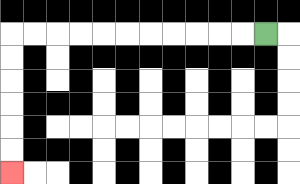{'start': '[11, 1]', 'end': '[0, 7]', 'path_directions': 'L,L,L,L,L,L,L,L,L,L,L,D,D,D,D,D,D', 'path_coordinates': '[[11, 1], [10, 1], [9, 1], [8, 1], [7, 1], [6, 1], [5, 1], [4, 1], [3, 1], [2, 1], [1, 1], [0, 1], [0, 2], [0, 3], [0, 4], [0, 5], [0, 6], [0, 7]]'}